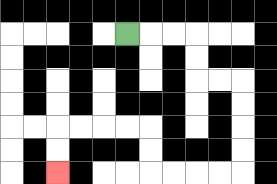{'start': '[5, 1]', 'end': '[2, 7]', 'path_directions': 'R,R,R,D,D,R,R,D,D,D,D,L,L,L,L,U,U,L,L,L,L,D,D', 'path_coordinates': '[[5, 1], [6, 1], [7, 1], [8, 1], [8, 2], [8, 3], [9, 3], [10, 3], [10, 4], [10, 5], [10, 6], [10, 7], [9, 7], [8, 7], [7, 7], [6, 7], [6, 6], [6, 5], [5, 5], [4, 5], [3, 5], [2, 5], [2, 6], [2, 7]]'}